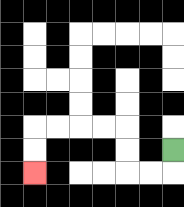{'start': '[7, 6]', 'end': '[1, 7]', 'path_directions': 'D,L,L,U,U,L,L,L,L,D,D', 'path_coordinates': '[[7, 6], [7, 7], [6, 7], [5, 7], [5, 6], [5, 5], [4, 5], [3, 5], [2, 5], [1, 5], [1, 6], [1, 7]]'}